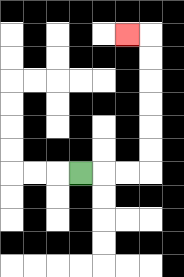{'start': '[3, 7]', 'end': '[5, 1]', 'path_directions': 'R,R,R,U,U,U,U,U,U,L', 'path_coordinates': '[[3, 7], [4, 7], [5, 7], [6, 7], [6, 6], [6, 5], [6, 4], [6, 3], [6, 2], [6, 1], [5, 1]]'}